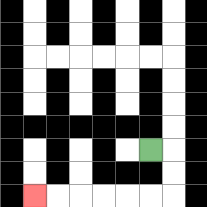{'start': '[6, 6]', 'end': '[1, 8]', 'path_directions': 'R,D,D,L,L,L,L,L,L', 'path_coordinates': '[[6, 6], [7, 6], [7, 7], [7, 8], [6, 8], [5, 8], [4, 8], [3, 8], [2, 8], [1, 8]]'}